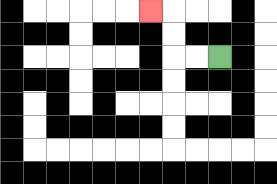{'start': '[9, 2]', 'end': '[6, 0]', 'path_directions': 'L,L,U,U,L', 'path_coordinates': '[[9, 2], [8, 2], [7, 2], [7, 1], [7, 0], [6, 0]]'}